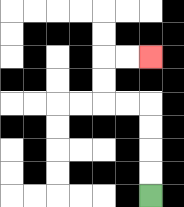{'start': '[6, 8]', 'end': '[6, 2]', 'path_directions': 'U,U,U,U,L,L,U,U,R,R', 'path_coordinates': '[[6, 8], [6, 7], [6, 6], [6, 5], [6, 4], [5, 4], [4, 4], [4, 3], [4, 2], [5, 2], [6, 2]]'}